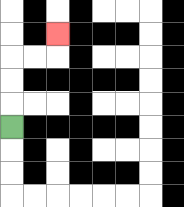{'start': '[0, 5]', 'end': '[2, 1]', 'path_directions': 'U,U,U,R,R,U', 'path_coordinates': '[[0, 5], [0, 4], [0, 3], [0, 2], [1, 2], [2, 2], [2, 1]]'}